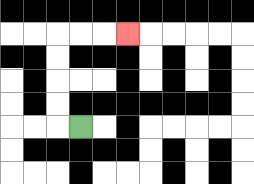{'start': '[3, 5]', 'end': '[5, 1]', 'path_directions': 'L,U,U,U,U,R,R,R', 'path_coordinates': '[[3, 5], [2, 5], [2, 4], [2, 3], [2, 2], [2, 1], [3, 1], [4, 1], [5, 1]]'}